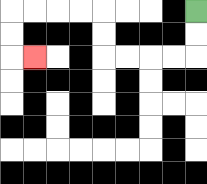{'start': '[8, 0]', 'end': '[1, 2]', 'path_directions': 'D,D,L,L,L,L,U,U,L,L,L,L,D,D,R', 'path_coordinates': '[[8, 0], [8, 1], [8, 2], [7, 2], [6, 2], [5, 2], [4, 2], [4, 1], [4, 0], [3, 0], [2, 0], [1, 0], [0, 0], [0, 1], [0, 2], [1, 2]]'}